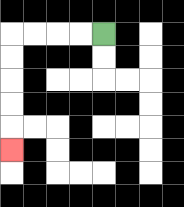{'start': '[4, 1]', 'end': '[0, 6]', 'path_directions': 'L,L,L,L,D,D,D,D,D', 'path_coordinates': '[[4, 1], [3, 1], [2, 1], [1, 1], [0, 1], [0, 2], [0, 3], [0, 4], [0, 5], [0, 6]]'}